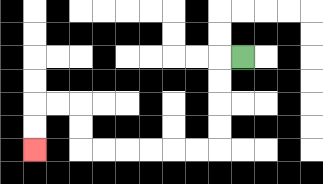{'start': '[10, 2]', 'end': '[1, 6]', 'path_directions': 'L,D,D,D,D,L,L,L,L,L,L,U,U,L,L,D,D', 'path_coordinates': '[[10, 2], [9, 2], [9, 3], [9, 4], [9, 5], [9, 6], [8, 6], [7, 6], [6, 6], [5, 6], [4, 6], [3, 6], [3, 5], [3, 4], [2, 4], [1, 4], [1, 5], [1, 6]]'}